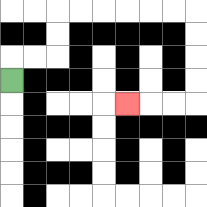{'start': '[0, 3]', 'end': '[5, 4]', 'path_directions': 'U,R,R,U,U,R,R,R,R,R,R,D,D,D,D,L,L,L', 'path_coordinates': '[[0, 3], [0, 2], [1, 2], [2, 2], [2, 1], [2, 0], [3, 0], [4, 0], [5, 0], [6, 0], [7, 0], [8, 0], [8, 1], [8, 2], [8, 3], [8, 4], [7, 4], [6, 4], [5, 4]]'}